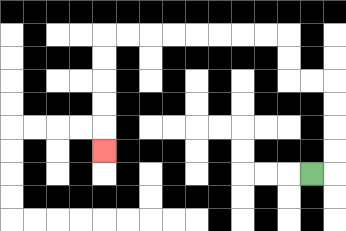{'start': '[13, 7]', 'end': '[4, 6]', 'path_directions': 'R,U,U,U,U,L,L,U,U,L,L,L,L,L,L,L,L,D,D,D,D,D', 'path_coordinates': '[[13, 7], [14, 7], [14, 6], [14, 5], [14, 4], [14, 3], [13, 3], [12, 3], [12, 2], [12, 1], [11, 1], [10, 1], [9, 1], [8, 1], [7, 1], [6, 1], [5, 1], [4, 1], [4, 2], [4, 3], [4, 4], [4, 5], [4, 6]]'}